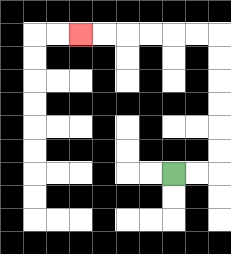{'start': '[7, 7]', 'end': '[3, 1]', 'path_directions': 'R,R,U,U,U,U,U,U,L,L,L,L,L,L', 'path_coordinates': '[[7, 7], [8, 7], [9, 7], [9, 6], [9, 5], [9, 4], [9, 3], [9, 2], [9, 1], [8, 1], [7, 1], [6, 1], [5, 1], [4, 1], [3, 1]]'}